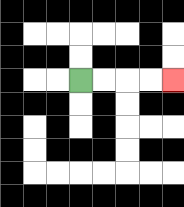{'start': '[3, 3]', 'end': '[7, 3]', 'path_directions': 'R,R,R,R', 'path_coordinates': '[[3, 3], [4, 3], [5, 3], [6, 3], [7, 3]]'}